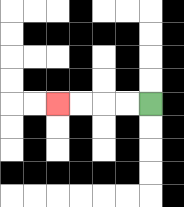{'start': '[6, 4]', 'end': '[2, 4]', 'path_directions': 'L,L,L,L', 'path_coordinates': '[[6, 4], [5, 4], [4, 4], [3, 4], [2, 4]]'}